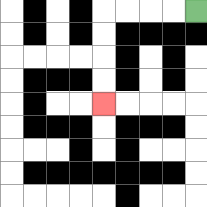{'start': '[8, 0]', 'end': '[4, 4]', 'path_directions': 'L,L,L,L,D,D,D,D', 'path_coordinates': '[[8, 0], [7, 0], [6, 0], [5, 0], [4, 0], [4, 1], [4, 2], [4, 3], [4, 4]]'}